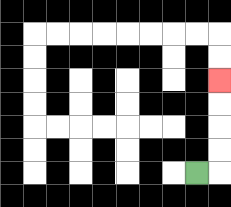{'start': '[8, 7]', 'end': '[9, 3]', 'path_directions': 'R,U,U,U,U', 'path_coordinates': '[[8, 7], [9, 7], [9, 6], [9, 5], [9, 4], [9, 3]]'}